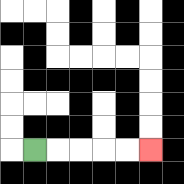{'start': '[1, 6]', 'end': '[6, 6]', 'path_directions': 'R,R,R,R,R', 'path_coordinates': '[[1, 6], [2, 6], [3, 6], [4, 6], [5, 6], [6, 6]]'}